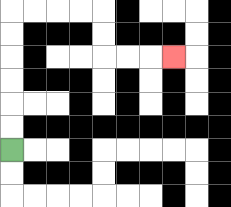{'start': '[0, 6]', 'end': '[7, 2]', 'path_directions': 'U,U,U,U,U,U,R,R,R,R,D,D,R,R,R', 'path_coordinates': '[[0, 6], [0, 5], [0, 4], [0, 3], [0, 2], [0, 1], [0, 0], [1, 0], [2, 0], [3, 0], [4, 0], [4, 1], [4, 2], [5, 2], [6, 2], [7, 2]]'}